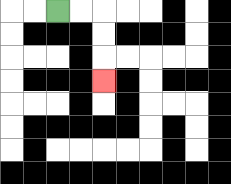{'start': '[2, 0]', 'end': '[4, 3]', 'path_directions': 'R,R,D,D,D', 'path_coordinates': '[[2, 0], [3, 0], [4, 0], [4, 1], [4, 2], [4, 3]]'}